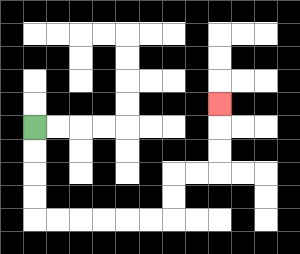{'start': '[1, 5]', 'end': '[9, 4]', 'path_directions': 'D,D,D,D,R,R,R,R,R,R,U,U,R,R,U,U,U', 'path_coordinates': '[[1, 5], [1, 6], [1, 7], [1, 8], [1, 9], [2, 9], [3, 9], [4, 9], [5, 9], [6, 9], [7, 9], [7, 8], [7, 7], [8, 7], [9, 7], [9, 6], [9, 5], [9, 4]]'}